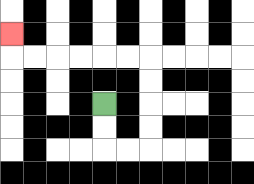{'start': '[4, 4]', 'end': '[0, 1]', 'path_directions': 'D,D,R,R,U,U,U,U,L,L,L,L,L,L,U', 'path_coordinates': '[[4, 4], [4, 5], [4, 6], [5, 6], [6, 6], [6, 5], [6, 4], [6, 3], [6, 2], [5, 2], [4, 2], [3, 2], [2, 2], [1, 2], [0, 2], [0, 1]]'}